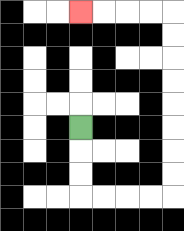{'start': '[3, 5]', 'end': '[3, 0]', 'path_directions': 'D,D,D,R,R,R,R,U,U,U,U,U,U,U,U,L,L,L,L', 'path_coordinates': '[[3, 5], [3, 6], [3, 7], [3, 8], [4, 8], [5, 8], [6, 8], [7, 8], [7, 7], [7, 6], [7, 5], [7, 4], [7, 3], [7, 2], [7, 1], [7, 0], [6, 0], [5, 0], [4, 0], [3, 0]]'}